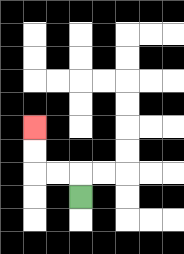{'start': '[3, 8]', 'end': '[1, 5]', 'path_directions': 'U,L,L,U,U', 'path_coordinates': '[[3, 8], [3, 7], [2, 7], [1, 7], [1, 6], [1, 5]]'}